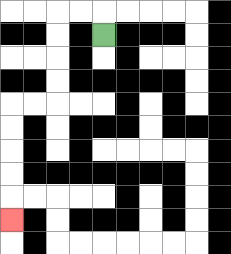{'start': '[4, 1]', 'end': '[0, 9]', 'path_directions': 'U,L,L,D,D,D,D,L,L,D,D,D,D,D', 'path_coordinates': '[[4, 1], [4, 0], [3, 0], [2, 0], [2, 1], [2, 2], [2, 3], [2, 4], [1, 4], [0, 4], [0, 5], [0, 6], [0, 7], [0, 8], [0, 9]]'}